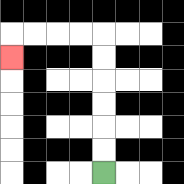{'start': '[4, 7]', 'end': '[0, 2]', 'path_directions': 'U,U,U,U,U,U,L,L,L,L,D', 'path_coordinates': '[[4, 7], [4, 6], [4, 5], [4, 4], [4, 3], [4, 2], [4, 1], [3, 1], [2, 1], [1, 1], [0, 1], [0, 2]]'}